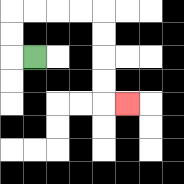{'start': '[1, 2]', 'end': '[5, 4]', 'path_directions': 'L,U,U,R,R,R,R,D,D,D,D,R', 'path_coordinates': '[[1, 2], [0, 2], [0, 1], [0, 0], [1, 0], [2, 0], [3, 0], [4, 0], [4, 1], [4, 2], [4, 3], [4, 4], [5, 4]]'}